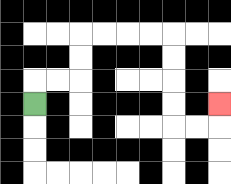{'start': '[1, 4]', 'end': '[9, 4]', 'path_directions': 'U,R,R,U,U,R,R,R,R,D,D,D,D,R,R,U', 'path_coordinates': '[[1, 4], [1, 3], [2, 3], [3, 3], [3, 2], [3, 1], [4, 1], [5, 1], [6, 1], [7, 1], [7, 2], [7, 3], [7, 4], [7, 5], [8, 5], [9, 5], [9, 4]]'}